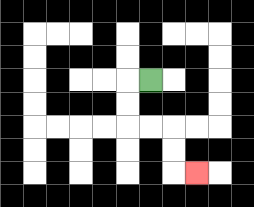{'start': '[6, 3]', 'end': '[8, 7]', 'path_directions': 'L,D,D,R,R,D,D,R', 'path_coordinates': '[[6, 3], [5, 3], [5, 4], [5, 5], [6, 5], [7, 5], [7, 6], [7, 7], [8, 7]]'}